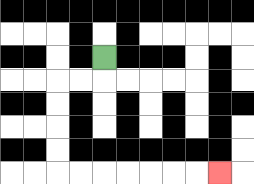{'start': '[4, 2]', 'end': '[9, 7]', 'path_directions': 'D,L,L,D,D,D,D,R,R,R,R,R,R,R', 'path_coordinates': '[[4, 2], [4, 3], [3, 3], [2, 3], [2, 4], [2, 5], [2, 6], [2, 7], [3, 7], [4, 7], [5, 7], [6, 7], [7, 7], [8, 7], [9, 7]]'}